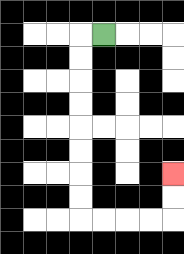{'start': '[4, 1]', 'end': '[7, 7]', 'path_directions': 'L,D,D,D,D,D,D,D,D,R,R,R,R,U,U', 'path_coordinates': '[[4, 1], [3, 1], [3, 2], [3, 3], [3, 4], [3, 5], [3, 6], [3, 7], [3, 8], [3, 9], [4, 9], [5, 9], [6, 9], [7, 9], [7, 8], [7, 7]]'}